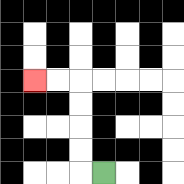{'start': '[4, 7]', 'end': '[1, 3]', 'path_directions': 'L,U,U,U,U,L,L', 'path_coordinates': '[[4, 7], [3, 7], [3, 6], [3, 5], [3, 4], [3, 3], [2, 3], [1, 3]]'}